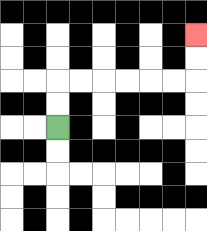{'start': '[2, 5]', 'end': '[8, 1]', 'path_directions': 'U,U,R,R,R,R,R,R,U,U', 'path_coordinates': '[[2, 5], [2, 4], [2, 3], [3, 3], [4, 3], [5, 3], [6, 3], [7, 3], [8, 3], [8, 2], [8, 1]]'}